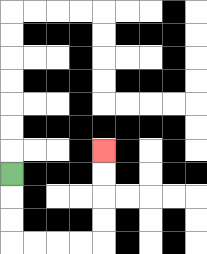{'start': '[0, 7]', 'end': '[4, 6]', 'path_directions': 'D,D,D,R,R,R,R,U,U,U,U', 'path_coordinates': '[[0, 7], [0, 8], [0, 9], [0, 10], [1, 10], [2, 10], [3, 10], [4, 10], [4, 9], [4, 8], [4, 7], [4, 6]]'}